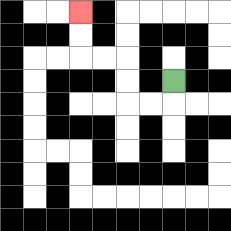{'start': '[7, 3]', 'end': '[3, 0]', 'path_directions': 'D,L,L,U,U,L,L,U,U', 'path_coordinates': '[[7, 3], [7, 4], [6, 4], [5, 4], [5, 3], [5, 2], [4, 2], [3, 2], [3, 1], [3, 0]]'}